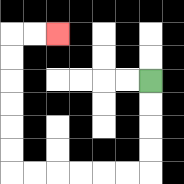{'start': '[6, 3]', 'end': '[2, 1]', 'path_directions': 'D,D,D,D,L,L,L,L,L,L,U,U,U,U,U,U,R,R', 'path_coordinates': '[[6, 3], [6, 4], [6, 5], [6, 6], [6, 7], [5, 7], [4, 7], [3, 7], [2, 7], [1, 7], [0, 7], [0, 6], [0, 5], [0, 4], [0, 3], [0, 2], [0, 1], [1, 1], [2, 1]]'}